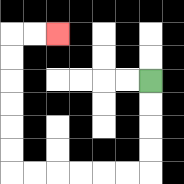{'start': '[6, 3]', 'end': '[2, 1]', 'path_directions': 'D,D,D,D,L,L,L,L,L,L,U,U,U,U,U,U,R,R', 'path_coordinates': '[[6, 3], [6, 4], [6, 5], [6, 6], [6, 7], [5, 7], [4, 7], [3, 7], [2, 7], [1, 7], [0, 7], [0, 6], [0, 5], [0, 4], [0, 3], [0, 2], [0, 1], [1, 1], [2, 1]]'}